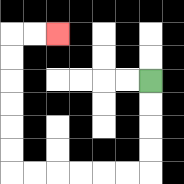{'start': '[6, 3]', 'end': '[2, 1]', 'path_directions': 'D,D,D,D,L,L,L,L,L,L,U,U,U,U,U,U,R,R', 'path_coordinates': '[[6, 3], [6, 4], [6, 5], [6, 6], [6, 7], [5, 7], [4, 7], [3, 7], [2, 7], [1, 7], [0, 7], [0, 6], [0, 5], [0, 4], [0, 3], [0, 2], [0, 1], [1, 1], [2, 1]]'}